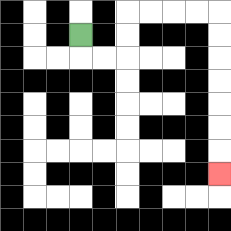{'start': '[3, 1]', 'end': '[9, 7]', 'path_directions': 'D,R,R,U,U,R,R,R,R,D,D,D,D,D,D,D', 'path_coordinates': '[[3, 1], [3, 2], [4, 2], [5, 2], [5, 1], [5, 0], [6, 0], [7, 0], [8, 0], [9, 0], [9, 1], [9, 2], [9, 3], [9, 4], [9, 5], [9, 6], [9, 7]]'}